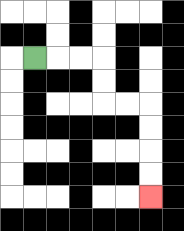{'start': '[1, 2]', 'end': '[6, 8]', 'path_directions': 'R,R,R,D,D,R,R,D,D,D,D', 'path_coordinates': '[[1, 2], [2, 2], [3, 2], [4, 2], [4, 3], [4, 4], [5, 4], [6, 4], [6, 5], [6, 6], [6, 7], [6, 8]]'}